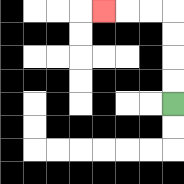{'start': '[7, 4]', 'end': '[4, 0]', 'path_directions': 'U,U,U,U,L,L,L', 'path_coordinates': '[[7, 4], [7, 3], [7, 2], [7, 1], [7, 0], [6, 0], [5, 0], [4, 0]]'}